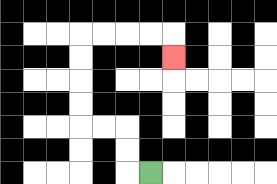{'start': '[6, 7]', 'end': '[7, 2]', 'path_directions': 'L,U,U,L,L,U,U,U,U,R,R,R,R,D', 'path_coordinates': '[[6, 7], [5, 7], [5, 6], [5, 5], [4, 5], [3, 5], [3, 4], [3, 3], [3, 2], [3, 1], [4, 1], [5, 1], [6, 1], [7, 1], [7, 2]]'}